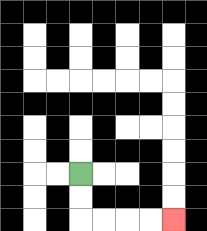{'start': '[3, 7]', 'end': '[7, 9]', 'path_directions': 'D,D,R,R,R,R', 'path_coordinates': '[[3, 7], [3, 8], [3, 9], [4, 9], [5, 9], [6, 9], [7, 9]]'}